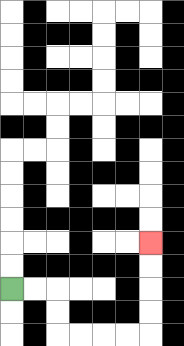{'start': '[0, 12]', 'end': '[6, 10]', 'path_directions': 'R,R,D,D,R,R,R,R,U,U,U,U', 'path_coordinates': '[[0, 12], [1, 12], [2, 12], [2, 13], [2, 14], [3, 14], [4, 14], [5, 14], [6, 14], [6, 13], [6, 12], [6, 11], [6, 10]]'}